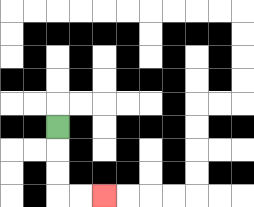{'start': '[2, 5]', 'end': '[4, 8]', 'path_directions': 'D,D,D,R,R', 'path_coordinates': '[[2, 5], [2, 6], [2, 7], [2, 8], [3, 8], [4, 8]]'}